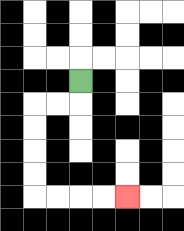{'start': '[3, 3]', 'end': '[5, 8]', 'path_directions': 'D,L,L,D,D,D,D,R,R,R,R', 'path_coordinates': '[[3, 3], [3, 4], [2, 4], [1, 4], [1, 5], [1, 6], [1, 7], [1, 8], [2, 8], [3, 8], [4, 8], [5, 8]]'}